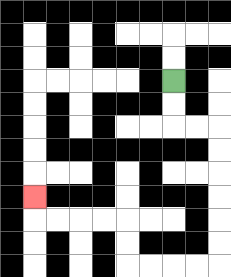{'start': '[7, 3]', 'end': '[1, 8]', 'path_directions': 'D,D,R,R,D,D,D,D,D,D,L,L,L,L,U,U,L,L,L,L,U', 'path_coordinates': '[[7, 3], [7, 4], [7, 5], [8, 5], [9, 5], [9, 6], [9, 7], [9, 8], [9, 9], [9, 10], [9, 11], [8, 11], [7, 11], [6, 11], [5, 11], [5, 10], [5, 9], [4, 9], [3, 9], [2, 9], [1, 9], [1, 8]]'}